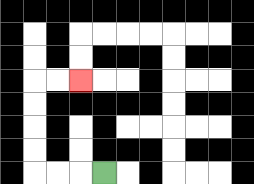{'start': '[4, 7]', 'end': '[3, 3]', 'path_directions': 'L,L,L,U,U,U,U,R,R', 'path_coordinates': '[[4, 7], [3, 7], [2, 7], [1, 7], [1, 6], [1, 5], [1, 4], [1, 3], [2, 3], [3, 3]]'}